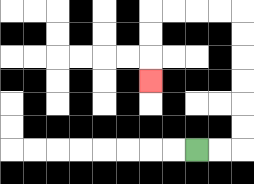{'start': '[8, 6]', 'end': '[6, 3]', 'path_directions': 'R,R,U,U,U,U,U,U,L,L,L,L,D,D,D', 'path_coordinates': '[[8, 6], [9, 6], [10, 6], [10, 5], [10, 4], [10, 3], [10, 2], [10, 1], [10, 0], [9, 0], [8, 0], [7, 0], [6, 0], [6, 1], [6, 2], [6, 3]]'}